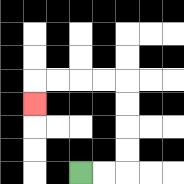{'start': '[3, 7]', 'end': '[1, 4]', 'path_directions': 'R,R,U,U,U,U,L,L,L,L,D', 'path_coordinates': '[[3, 7], [4, 7], [5, 7], [5, 6], [5, 5], [5, 4], [5, 3], [4, 3], [3, 3], [2, 3], [1, 3], [1, 4]]'}